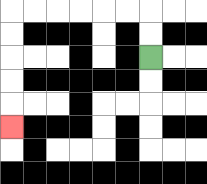{'start': '[6, 2]', 'end': '[0, 5]', 'path_directions': 'U,U,L,L,L,L,L,L,D,D,D,D,D', 'path_coordinates': '[[6, 2], [6, 1], [6, 0], [5, 0], [4, 0], [3, 0], [2, 0], [1, 0], [0, 0], [0, 1], [0, 2], [0, 3], [0, 4], [0, 5]]'}